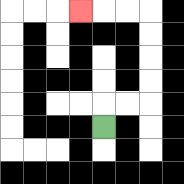{'start': '[4, 5]', 'end': '[3, 0]', 'path_directions': 'U,R,R,U,U,U,U,L,L,L', 'path_coordinates': '[[4, 5], [4, 4], [5, 4], [6, 4], [6, 3], [6, 2], [6, 1], [6, 0], [5, 0], [4, 0], [3, 0]]'}